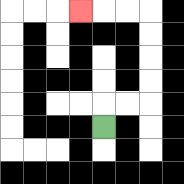{'start': '[4, 5]', 'end': '[3, 0]', 'path_directions': 'U,R,R,U,U,U,U,L,L,L', 'path_coordinates': '[[4, 5], [4, 4], [5, 4], [6, 4], [6, 3], [6, 2], [6, 1], [6, 0], [5, 0], [4, 0], [3, 0]]'}